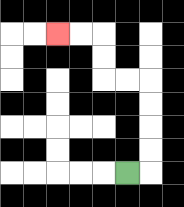{'start': '[5, 7]', 'end': '[2, 1]', 'path_directions': 'R,U,U,U,U,L,L,U,U,L,L', 'path_coordinates': '[[5, 7], [6, 7], [6, 6], [6, 5], [6, 4], [6, 3], [5, 3], [4, 3], [4, 2], [4, 1], [3, 1], [2, 1]]'}